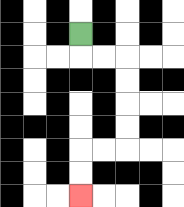{'start': '[3, 1]', 'end': '[3, 8]', 'path_directions': 'D,R,R,D,D,D,D,L,L,D,D', 'path_coordinates': '[[3, 1], [3, 2], [4, 2], [5, 2], [5, 3], [5, 4], [5, 5], [5, 6], [4, 6], [3, 6], [3, 7], [3, 8]]'}